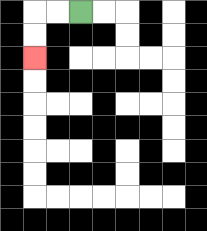{'start': '[3, 0]', 'end': '[1, 2]', 'path_directions': 'L,L,D,D', 'path_coordinates': '[[3, 0], [2, 0], [1, 0], [1, 1], [1, 2]]'}